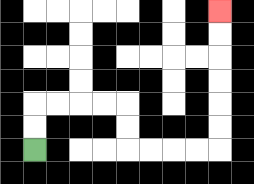{'start': '[1, 6]', 'end': '[9, 0]', 'path_directions': 'U,U,R,R,R,R,D,D,R,R,R,R,U,U,U,U,U,U', 'path_coordinates': '[[1, 6], [1, 5], [1, 4], [2, 4], [3, 4], [4, 4], [5, 4], [5, 5], [5, 6], [6, 6], [7, 6], [8, 6], [9, 6], [9, 5], [9, 4], [9, 3], [9, 2], [9, 1], [9, 0]]'}